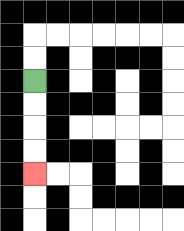{'start': '[1, 3]', 'end': '[1, 7]', 'path_directions': 'D,D,D,D', 'path_coordinates': '[[1, 3], [1, 4], [1, 5], [1, 6], [1, 7]]'}